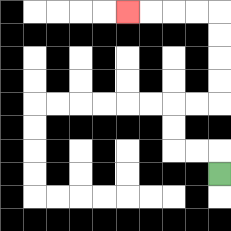{'start': '[9, 7]', 'end': '[5, 0]', 'path_directions': 'U,L,L,U,U,R,R,U,U,U,U,L,L,L,L', 'path_coordinates': '[[9, 7], [9, 6], [8, 6], [7, 6], [7, 5], [7, 4], [8, 4], [9, 4], [9, 3], [9, 2], [9, 1], [9, 0], [8, 0], [7, 0], [6, 0], [5, 0]]'}